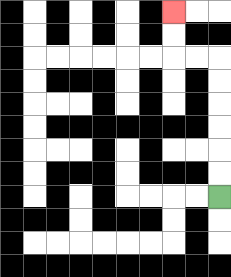{'start': '[9, 8]', 'end': '[7, 0]', 'path_directions': 'U,U,U,U,U,U,L,L,U,U', 'path_coordinates': '[[9, 8], [9, 7], [9, 6], [9, 5], [9, 4], [9, 3], [9, 2], [8, 2], [7, 2], [7, 1], [7, 0]]'}